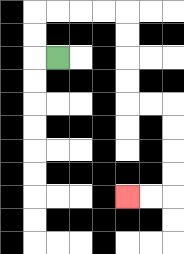{'start': '[2, 2]', 'end': '[5, 8]', 'path_directions': 'L,U,U,R,R,R,R,D,D,D,D,R,R,D,D,D,D,L,L', 'path_coordinates': '[[2, 2], [1, 2], [1, 1], [1, 0], [2, 0], [3, 0], [4, 0], [5, 0], [5, 1], [5, 2], [5, 3], [5, 4], [6, 4], [7, 4], [7, 5], [7, 6], [7, 7], [7, 8], [6, 8], [5, 8]]'}